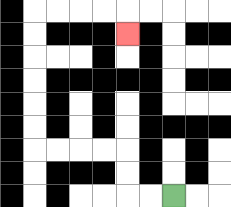{'start': '[7, 8]', 'end': '[5, 1]', 'path_directions': 'L,L,U,U,L,L,L,L,U,U,U,U,U,U,R,R,R,R,D', 'path_coordinates': '[[7, 8], [6, 8], [5, 8], [5, 7], [5, 6], [4, 6], [3, 6], [2, 6], [1, 6], [1, 5], [1, 4], [1, 3], [1, 2], [1, 1], [1, 0], [2, 0], [3, 0], [4, 0], [5, 0], [5, 1]]'}